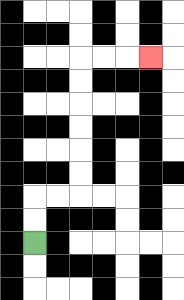{'start': '[1, 10]', 'end': '[6, 2]', 'path_directions': 'U,U,R,R,U,U,U,U,U,U,R,R,R', 'path_coordinates': '[[1, 10], [1, 9], [1, 8], [2, 8], [3, 8], [3, 7], [3, 6], [3, 5], [3, 4], [3, 3], [3, 2], [4, 2], [5, 2], [6, 2]]'}